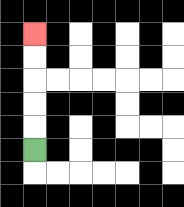{'start': '[1, 6]', 'end': '[1, 1]', 'path_directions': 'U,U,U,U,U', 'path_coordinates': '[[1, 6], [1, 5], [1, 4], [1, 3], [1, 2], [1, 1]]'}